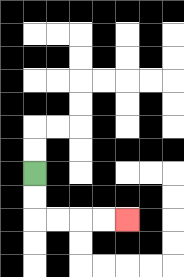{'start': '[1, 7]', 'end': '[5, 9]', 'path_directions': 'D,D,R,R,R,R', 'path_coordinates': '[[1, 7], [1, 8], [1, 9], [2, 9], [3, 9], [4, 9], [5, 9]]'}